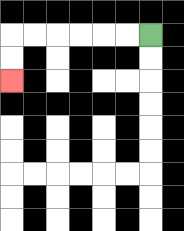{'start': '[6, 1]', 'end': '[0, 3]', 'path_directions': 'L,L,L,L,L,L,D,D', 'path_coordinates': '[[6, 1], [5, 1], [4, 1], [3, 1], [2, 1], [1, 1], [0, 1], [0, 2], [0, 3]]'}